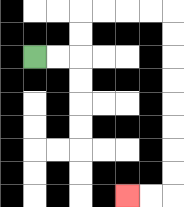{'start': '[1, 2]', 'end': '[5, 8]', 'path_directions': 'R,R,U,U,R,R,R,R,D,D,D,D,D,D,D,D,L,L', 'path_coordinates': '[[1, 2], [2, 2], [3, 2], [3, 1], [3, 0], [4, 0], [5, 0], [6, 0], [7, 0], [7, 1], [7, 2], [7, 3], [7, 4], [7, 5], [7, 6], [7, 7], [7, 8], [6, 8], [5, 8]]'}